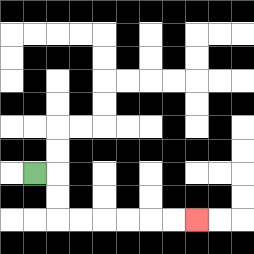{'start': '[1, 7]', 'end': '[8, 9]', 'path_directions': 'R,D,D,R,R,R,R,R,R', 'path_coordinates': '[[1, 7], [2, 7], [2, 8], [2, 9], [3, 9], [4, 9], [5, 9], [6, 9], [7, 9], [8, 9]]'}